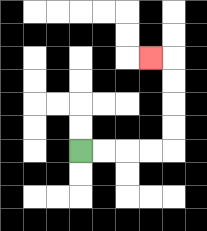{'start': '[3, 6]', 'end': '[6, 2]', 'path_directions': 'R,R,R,R,U,U,U,U,L', 'path_coordinates': '[[3, 6], [4, 6], [5, 6], [6, 6], [7, 6], [7, 5], [7, 4], [7, 3], [7, 2], [6, 2]]'}